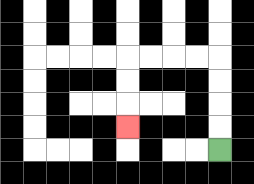{'start': '[9, 6]', 'end': '[5, 5]', 'path_directions': 'U,U,U,U,L,L,L,L,D,D,D', 'path_coordinates': '[[9, 6], [9, 5], [9, 4], [9, 3], [9, 2], [8, 2], [7, 2], [6, 2], [5, 2], [5, 3], [5, 4], [5, 5]]'}